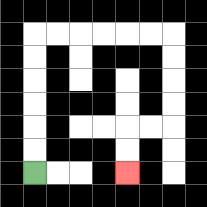{'start': '[1, 7]', 'end': '[5, 7]', 'path_directions': 'U,U,U,U,U,U,R,R,R,R,R,R,D,D,D,D,L,L,D,D', 'path_coordinates': '[[1, 7], [1, 6], [1, 5], [1, 4], [1, 3], [1, 2], [1, 1], [2, 1], [3, 1], [4, 1], [5, 1], [6, 1], [7, 1], [7, 2], [7, 3], [7, 4], [7, 5], [6, 5], [5, 5], [5, 6], [5, 7]]'}